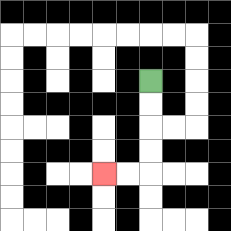{'start': '[6, 3]', 'end': '[4, 7]', 'path_directions': 'D,D,D,D,L,L', 'path_coordinates': '[[6, 3], [6, 4], [6, 5], [6, 6], [6, 7], [5, 7], [4, 7]]'}